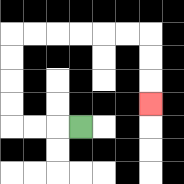{'start': '[3, 5]', 'end': '[6, 4]', 'path_directions': 'L,L,L,U,U,U,U,R,R,R,R,R,R,D,D,D', 'path_coordinates': '[[3, 5], [2, 5], [1, 5], [0, 5], [0, 4], [0, 3], [0, 2], [0, 1], [1, 1], [2, 1], [3, 1], [4, 1], [5, 1], [6, 1], [6, 2], [6, 3], [6, 4]]'}